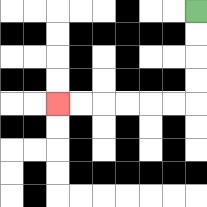{'start': '[8, 0]', 'end': '[2, 4]', 'path_directions': 'D,D,D,D,L,L,L,L,L,L', 'path_coordinates': '[[8, 0], [8, 1], [8, 2], [8, 3], [8, 4], [7, 4], [6, 4], [5, 4], [4, 4], [3, 4], [2, 4]]'}